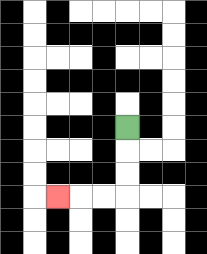{'start': '[5, 5]', 'end': '[2, 8]', 'path_directions': 'D,D,D,L,L,L', 'path_coordinates': '[[5, 5], [5, 6], [5, 7], [5, 8], [4, 8], [3, 8], [2, 8]]'}